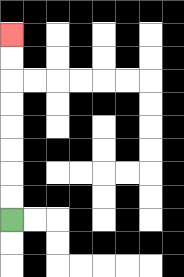{'start': '[0, 9]', 'end': '[0, 1]', 'path_directions': 'U,U,U,U,U,U,U,U', 'path_coordinates': '[[0, 9], [0, 8], [0, 7], [0, 6], [0, 5], [0, 4], [0, 3], [0, 2], [0, 1]]'}